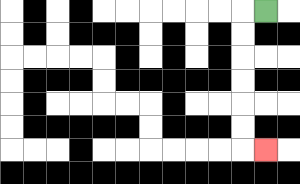{'start': '[11, 0]', 'end': '[11, 6]', 'path_directions': 'L,D,D,D,D,D,D,R', 'path_coordinates': '[[11, 0], [10, 0], [10, 1], [10, 2], [10, 3], [10, 4], [10, 5], [10, 6], [11, 6]]'}